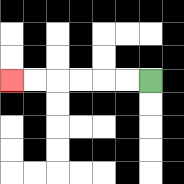{'start': '[6, 3]', 'end': '[0, 3]', 'path_directions': 'L,L,L,L,L,L', 'path_coordinates': '[[6, 3], [5, 3], [4, 3], [3, 3], [2, 3], [1, 3], [0, 3]]'}